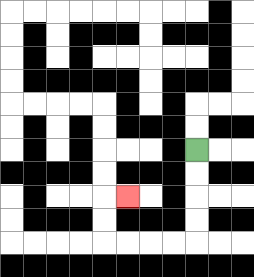{'start': '[8, 6]', 'end': '[5, 8]', 'path_directions': 'D,D,D,D,L,L,L,L,U,U,R', 'path_coordinates': '[[8, 6], [8, 7], [8, 8], [8, 9], [8, 10], [7, 10], [6, 10], [5, 10], [4, 10], [4, 9], [4, 8], [5, 8]]'}